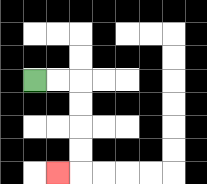{'start': '[1, 3]', 'end': '[2, 7]', 'path_directions': 'R,R,D,D,D,D,L', 'path_coordinates': '[[1, 3], [2, 3], [3, 3], [3, 4], [3, 5], [3, 6], [3, 7], [2, 7]]'}